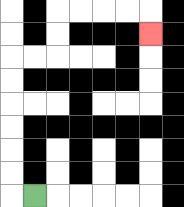{'start': '[1, 8]', 'end': '[6, 1]', 'path_directions': 'L,U,U,U,U,U,U,R,R,U,U,R,R,R,R,D', 'path_coordinates': '[[1, 8], [0, 8], [0, 7], [0, 6], [0, 5], [0, 4], [0, 3], [0, 2], [1, 2], [2, 2], [2, 1], [2, 0], [3, 0], [4, 0], [5, 0], [6, 0], [6, 1]]'}